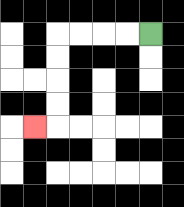{'start': '[6, 1]', 'end': '[1, 5]', 'path_directions': 'L,L,L,L,D,D,D,D,L', 'path_coordinates': '[[6, 1], [5, 1], [4, 1], [3, 1], [2, 1], [2, 2], [2, 3], [2, 4], [2, 5], [1, 5]]'}